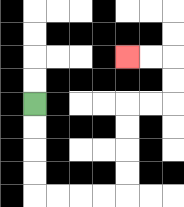{'start': '[1, 4]', 'end': '[5, 2]', 'path_directions': 'D,D,D,D,R,R,R,R,U,U,U,U,R,R,U,U,L,L', 'path_coordinates': '[[1, 4], [1, 5], [1, 6], [1, 7], [1, 8], [2, 8], [3, 8], [4, 8], [5, 8], [5, 7], [5, 6], [5, 5], [5, 4], [6, 4], [7, 4], [7, 3], [7, 2], [6, 2], [5, 2]]'}